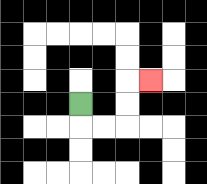{'start': '[3, 4]', 'end': '[6, 3]', 'path_directions': 'D,R,R,U,U,R', 'path_coordinates': '[[3, 4], [3, 5], [4, 5], [5, 5], [5, 4], [5, 3], [6, 3]]'}